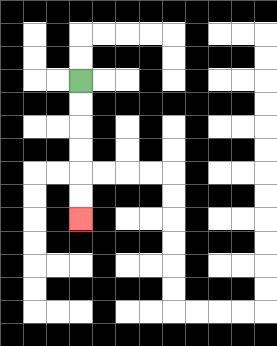{'start': '[3, 3]', 'end': '[3, 9]', 'path_directions': 'D,D,D,D,D,D', 'path_coordinates': '[[3, 3], [3, 4], [3, 5], [3, 6], [3, 7], [3, 8], [3, 9]]'}